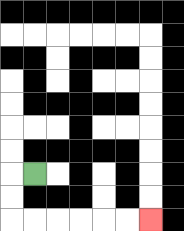{'start': '[1, 7]', 'end': '[6, 9]', 'path_directions': 'L,D,D,R,R,R,R,R,R', 'path_coordinates': '[[1, 7], [0, 7], [0, 8], [0, 9], [1, 9], [2, 9], [3, 9], [4, 9], [5, 9], [6, 9]]'}